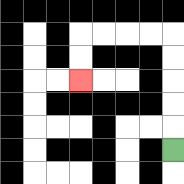{'start': '[7, 6]', 'end': '[3, 3]', 'path_directions': 'U,U,U,U,U,L,L,L,L,D,D', 'path_coordinates': '[[7, 6], [7, 5], [7, 4], [7, 3], [7, 2], [7, 1], [6, 1], [5, 1], [4, 1], [3, 1], [3, 2], [3, 3]]'}